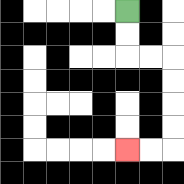{'start': '[5, 0]', 'end': '[5, 6]', 'path_directions': 'D,D,R,R,D,D,D,D,L,L', 'path_coordinates': '[[5, 0], [5, 1], [5, 2], [6, 2], [7, 2], [7, 3], [7, 4], [7, 5], [7, 6], [6, 6], [5, 6]]'}